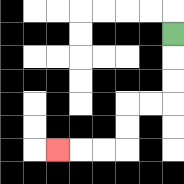{'start': '[7, 1]', 'end': '[2, 6]', 'path_directions': 'D,D,D,L,L,D,D,L,L,L', 'path_coordinates': '[[7, 1], [7, 2], [7, 3], [7, 4], [6, 4], [5, 4], [5, 5], [5, 6], [4, 6], [3, 6], [2, 6]]'}